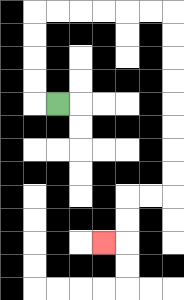{'start': '[2, 4]', 'end': '[4, 10]', 'path_directions': 'L,U,U,U,U,R,R,R,R,R,R,D,D,D,D,D,D,D,D,L,L,D,D,L', 'path_coordinates': '[[2, 4], [1, 4], [1, 3], [1, 2], [1, 1], [1, 0], [2, 0], [3, 0], [4, 0], [5, 0], [6, 0], [7, 0], [7, 1], [7, 2], [7, 3], [7, 4], [7, 5], [7, 6], [7, 7], [7, 8], [6, 8], [5, 8], [5, 9], [5, 10], [4, 10]]'}